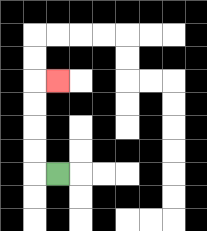{'start': '[2, 7]', 'end': '[2, 3]', 'path_directions': 'L,U,U,U,U,R', 'path_coordinates': '[[2, 7], [1, 7], [1, 6], [1, 5], [1, 4], [1, 3], [2, 3]]'}